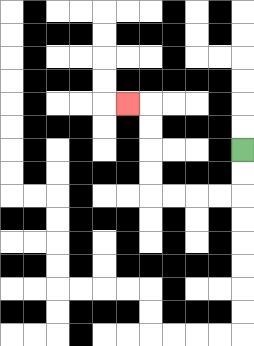{'start': '[10, 6]', 'end': '[5, 4]', 'path_directions': 'D,D,L,L,L,L,U,U,U,U,L', 'path_coordinates': '[[10, 6], [10, 7], [10, 8], [9, 8], [8, 8], [7, 8], [6, 8], [6, 7], [6, 6], [6, 5], [6, 4], [5, 4]]'}